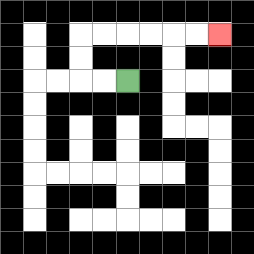{'start': '[5, 3]', 'end': '[9, 1]', 'path_directions': 'L,L,U,U,R,R,R,R,R,R', 'path_coordinates': '[[5, 3], [4, 3], [3, 3], [3, 2], [3, 1], [4, 1], [5, 1], [6, 1], [7, 1], [8, 1], [9, 1]]'}